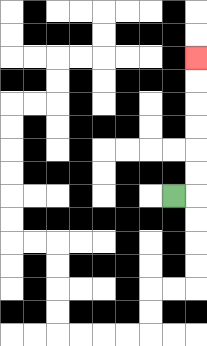{'start': '[7, 8]', 'end': '[8, 2]', 'path_directions': 'R,U,U,U,U,U,U', 'path_coordinates': '[[7, 8], [8, 8], [8, 7], [8, 6], [8, 5], [8, 4], [8, 3], [8, 2]]'}